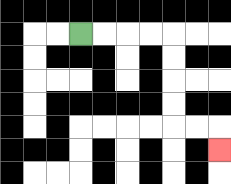{'start': '[3, 1]', 'end': '[9, 6]', 'path_directions': 'R,R,R,R,D,D,D,D,R,R,D', 'path_coordinates': '[[3, 1], [4, 1], [5, 1], [6, 1], [7, 1], [7, 2], [7, 3], [7, 4], [7, 5], [8, 5], [9, 5], [9, 6]]'}